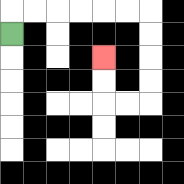{'start': '[0, 1]', 'end': '[4, 2]', 'path_directions': 'U,R,R,R,R,R,R,D,D,D,D,L,L,U,U', 'path_coordinates': '[[0, 1], [0, 0], [1, 0], [2, 0], [3, 0], [4, 0], [5, 0], [6, 0], [6, 1], [6, 2], [6, 3], [6, 4], [5, 4], [4, 4], [4, 3], [4, 2]]'}